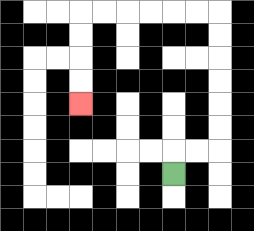{'start': '[7, 7]', 'end': '[3, 4]', 'path_directions': 'U,R,R,U,U,U,U,U,U,L,L,L,L,L,L,D,D,D,D', 'path_coordinates': '[[7, 7], [7, 6], [8, 6], [9, 6], [9, 5], [9, 4], [9, 3], [9, 2], [9, 1], [9, 0], [8, 0], [7, 0], [6, 0], [5, 0], [4, 0], [3, 0], [3, 1], [3, 2], [3, 3], [3, 4]]'}